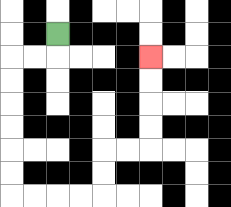{'start': '[2, 1]', 'end': '[6, 2]', 'path_directions': 'D,L,L,D,D,D,D,D,D,R,R,R,R,U,U,R,R,U,U,U,U', 'path_coordinates': '[[2, 1], [2, 2], [1, 2], [0, 2], [0, 3], [0, 4], [0, 5], [0, 6], [0, 7], [0, 8], [1, 8], [2, 8], [3, 8], [4, 8], [4, 7], [4, 6], [5, 6], [6, 6], [6, 5], [6, 4], [6, 3], [6, 2]]'}